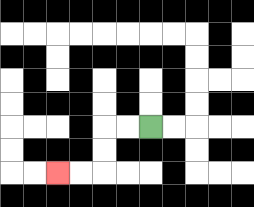{'start': '[6, 5]', 'end': '[2, 7]', 'path_directions': 'L,L,D,D,L,L', 'path_coordinates': '[[6, 5], [5, 5], [4, 5], [4, 6], [4, 7], [3, 7], [2, 7]]'}